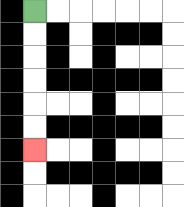{'start': '[1, 0]', 'end': '[1, 6]', 'path_directions': 'D,D,D,D,D,D', 'path_coordinates': '[[1, 0], [1, 1], [1, 2], [1, 3], [1, 4], [1, 5], [1, 6]]'}